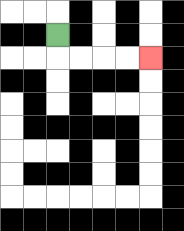{'start': '[2, 1]', 'end': '[6, 2]', 'path_directions': 'D,R,R,R,R', 'path_coordinates': '[[2, 1], [2, 2], [3, 2], [4, 2], [5, 2], [6, 2]]'}